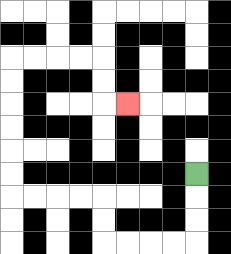{'start': '[8, 7]', 'end': '[5, 4]', 'path_directions': 'D,D,D,L,L,L,L,U,U,L,L,L,L,U,U,U,U,U,U,R,R,R,R,D,D,R', 'path_coordinates': '[[8, 7], [8, 8], [8, 9], [8, 10], [7, 10], [6, 10], [5, 10], [4, 10], [4, 9], [4, 8], [3, 8], [2, 8], [1, 8], [0, 8], [0, 7], [0, 6], [0, 5], [0, 4], [0, 3], [0, 2], [1, 2], [2, 2], [3, 2], [4, 2], [4, 3], [4, 4], [5, 4]]'}